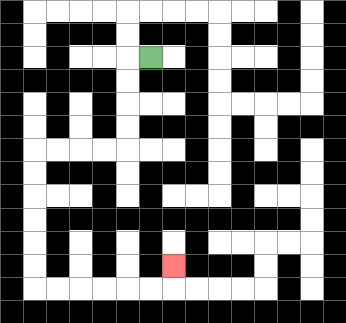{'start': '[6, 2]', 'end': '[7, 11]', 'path_directions': 'L,D,D,D,D,L,L,L,L,D,D,D,D,D,D,R,R,R,R,R,R,U', 'path_coordinates': '[[6, 2], [5, 2], [5, 3], [5, 4], [5, 5], [5, 6], [4, 6], [3, 6], [2, 6], [1, 6], [1, 7], [1, 8], [1, 9], [1, 10], [1, 11], [1, 12], [2, 12], [3, 12], [4, 12], [5, 12], [6, 12], [7, 12], [7, 11]]'}